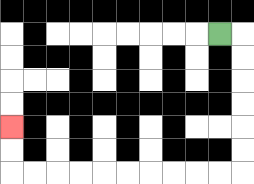{'start': '[9, 1]', 'end': '[0, 5]', 'path_directions': 'R,D,D,D,D,D,D,L,L,L,L,L,L,L,L,L,L,U,U', 'path_coordinates': '[[9, 1], [10, 1], [10, 2], [10, 3], [10, 4], [10, 5], [10, 6], [10, 7], [9, 7], [8, 7], [7, 7], [6, 7], [5, 7], [4, 7], [3, 7], [2, 7], [1, 7], [0, 7], [0, 6], [0, 5]]'}